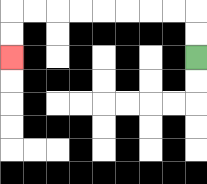{'start': '[8, 2]', 'end': '[0, 2]', 'path_directions': 'U,U,L,L,L,L,L,L,L,L,D,D', 'path_coordinates': '[[8, 2], [8, 1], [8, 0], [7, 0], [6, 0], [5, 0], [4, 0], [3, 0], [2, 0], [1, 0], [0, 0], [0, 1], [0, 2]]'}